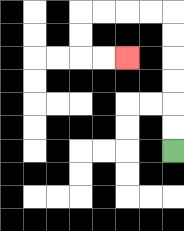{'start': '[7, 6]', 'end': '[5, 2]', 'path_directions': 'U,U,U,U,U,U,L,L,L,L,D,D,R,R', 'path_coordinates': '[[7, 6], [7, 5], [7, 4], [7, 3], [7, 2], [7, 1], [7, 0], [6, 0], [5, 0], [4, 0], [3, 0], [3, 1], [3, 2], [4, 2], [5, 2]]'}